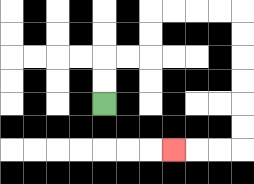{'start': '[4, 4]', 'end': '[7, 6]', 'path_directions': 'U,U,R,R,U,U,R,R,R,R,D,D,D,D,D,D,L,L,L', 'path_coordinates': '[[4, 4], [4, 3], [4, 2], [5, 2], [6, 2], [6, 1], [6, 0], [7, 0], [8, 0], [9, 0], [10, 0], [10, 1], [10, 2], [10, 3], [10, 4], [10, 5], [10, 6], [9, 6], [8, 6], [7, 6]]'}